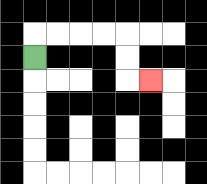{'start': '[1, 2]', 'end': '[6, 3]', 'path_directions': 'U,R,R,R,R,D,D,R', 'path_coordinates': '[[1, 2], [1, 1], [2, 1], [3, 1], [4, 1], [5, 1], [5, 2], [5, 3], [6, 3]]'}